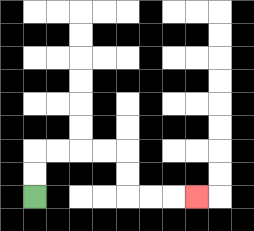{'start': '[1, 8]', 'end': '[8, 8]', 'path_directions': 'U,U,R,R,R,R,D,D,R,R,R', 'path_coordinates': '[[1, 8], [1, 7], [1, 6], [2, 6], [3, 6], [4, 6], [5, 6], [5, 7], [5, 8], [6, 8], [7, 8], [8, 8]]'}